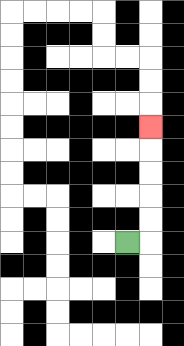{'start': '[5, 10]', 'end': '[6, 5]', 'path_directions': 'R,U,U,U,U,U', 'path_coordinates': '[[5, 10], [6, 10], [6, 9], [6, 8], [6, 7], [6, 6], [6, 5]]'}